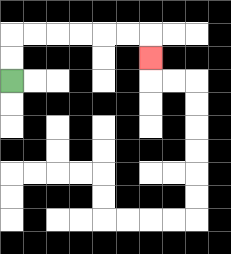{'start': '[0, 3]', 'end': '[6, 2]', 'path_directions': 'U,U,R,R,R,R,R,R,D', 'path_coordinates': '[[0, 3], [0, 2], [0, 1], [1, 1], [2, 1], [3, 1], [4, 1], [5, 1], [6, 1], [6, 2]]'}